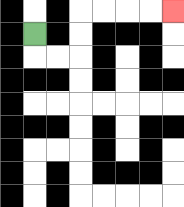{'start': '[1, 1]', 'end': '[7, 0]', 'path_directions': 'D,R,R,U,U,R,R,R,R', 'path_coordinates': '[[1, 1], [1, 2], [2, 2], [3, 2], [3, 1], [3, 0], [4, 0], [5, 0], [6, 0], [7, 0]]'}